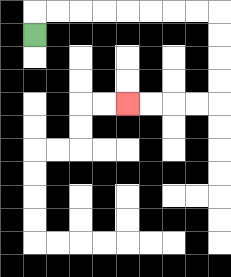{'start': '[1, 1]', 'end': '[5, 4]', 'path_directions': 'U,R,R,R,R,R,R,R,R,D,D,D,D,L,L,L,L', 'path_coordinates': '[[1, 1], [1, 0], [2, 0], [3, 0], [4, 0], [5, 0], [6, 0], [7, 0], [8, 0], [9, 0], [9, 1], [9, 2], [9, 3], [9, 4], [8, 4], [7, 4], [6, 4], [5, 4]]'}